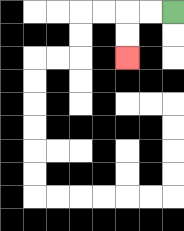{'start': '[7, 0]', 'end': '[5, 2]', 'path_directions': 'L,L,D,D', 'path_coordinates': '[[7, 0], [6, 0], [5, 0], [5, 1], [5, 2]]'}